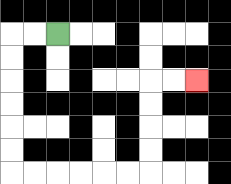{'start': '[2, 1]', 'end': '[8, 3]', 'path_directions': 'L,L,D,D,D,D,D,D,R,R,R,R,R,R,U,U,U,U,R,R', 'path_coordinates': '[[2, 1], [1, 1], [0, 1], [0, 2], [0, 3], [0, 4], [0, 5], [0, 6], [0, 7], [1, 7], [2, 7], [3, 7], [4, 7], [5, 7], [6, 7], [6, 6], [6, 5], [6, 4], [6, 3], [7, 3], [8, 3]]'}